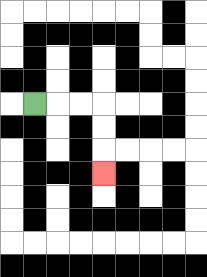{'start': '[1, 4]', 'end': '[4, 7]', 'path_directions': 'R,R,R,D,D,D', 'path_coordinates': '[[1, 4], [2, 4], [3, 4], [4, 4], [4, 5], [4, 6], [4, 7]]'}